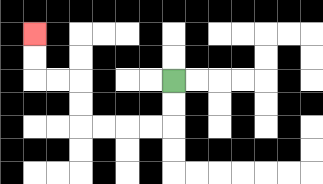{'start': '[7, 3]', 'end': '[1, 1]', 'path_directions': 'D,D,L,L,L,L,U,U,L,L,U,U', 'path_coordinates': '[[7, 3], [7, 4], [7, 5], [6, 5], [5, 5], [4, 5], [3, 5], [3, 4], [3, 3], [2, 3], [1, 3], [1, 2], [1, 1]]'}